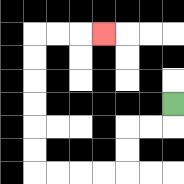{'start': '[7, 4]', 'end': '[4, 1]', 'path_directions': 'D,L,L,D,D,L,L,L,L,U,U,U,U,U,U,R,R,R', 'path_coordinates': '[[7, 4], [7, 5], [6, 5], [5, 5], [5, 6], [5, 7], [4, 7], [3, 7], [2, 7], [1, 7], [1, 6], [1, 5], [1, 4], [1, 3], [1, 2], [1, 1], [2, 1], [3, 1], [4, 1]]'}